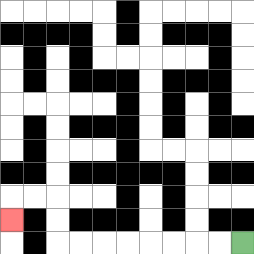{'start': '[10, 10]', 'end': '[0, 9]', 'path_directions': 'L,L,L,L,L,L,L,L,U,U,L,L,D', 'path_coordinates': '[[10, 10], [9, 10], [8, 10], [7, 10], [6, 10], [5, 10], [4, 10], [3, 10], [2, 10], [2, 9], [2, 8], [1, 8], [0, 8], [0, 9]]'}